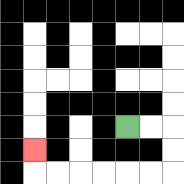{'start': '[5, 5]', 'end': '[1, 6]', 'path_directions': 'R,R,D,D,L,L,L,L,L,L,U', 'path_coordinates': '[[5, 5], [6, 5], [7, 5], [7, 6], [7, 7], [6, 7], [5, 7], [4, 7], [3, 7], [2, 7], [1, 7], [1, 6]]'}